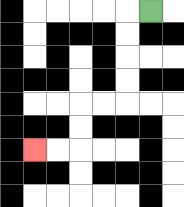{'start': '[6, 0]', 'end': '[1, 6]', 'path_directions': 'L,D,D,D,D,L,L,D,D,L,L', 'path_coordinates': '[[6, 0], [5, 0], [5, 1], [5, 2], [5, 3], [5, 4], [4, 4], [3, 4], [3, 5], [3, 6], [2, 6], [1, 6]]'}